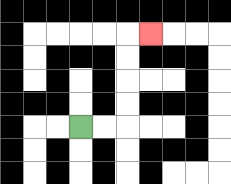{'start': '[3, 5]', 'end': '[6, 1]', 'path_directions': 'R,R,U,U,U,U,R', 'path_coordinates': '[[3, 5], [4, 5], [5, 5], [5, 4], [5, 3], [5, 2], [5, 1], [6, 1]]'}